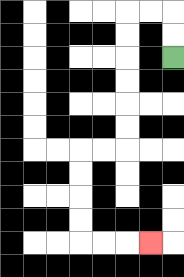{'start': '[7, 2]', 'end': '[6, 10]', 'path_directions': 'U,U,L,L,D,D,D,D,D,D,L,L,D,D,D,D,R,R,R', 'path_coordinates': '[[7, 2], [7, 1], [7, 0], [6, 0], [5, 0], [5, 1], [5, 2], [5, 3], [5, 4], [5, 5], [5, 6], [4, 6], [3, 6], [3, 7], [3, 8], [3, 9], [3, 10], [4, 10], [5, 10], [6, 10]]'}